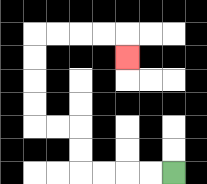{'start': '[7, 7]', 'end': '[5, 2]', 'path_directions': 'L,L,L,L,U,U,L,L,U,U,U,U,R,R,R,R,D', 'path_coordinates': '[[7, 7], [6, 7], [5, 7], [4, 7], [3, 7], [3, 6], [3, 5], [2, 5], [1, 5], [1, 4], [1, 3], [1, 2], [1, 1], [2, 1], [3, 1], [4, 1], [5, 1], [5, 2]]'}